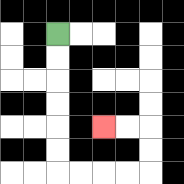{'start': '[2, 1]', 'end': '[4, 5]', 'path_directions': 'D,D,D,D,D,D,R,R,R,R,U,U,L,L', 'path_coordinates': '[[2, 1], [2, 2], [2, 3], [2, 4], [2, 5], [2, 6], [2, 7], [3, 7], [4, 7], [5, 7], [6, 7], [6, 6], [6, 5], [5, 5], [4, 5]]'}